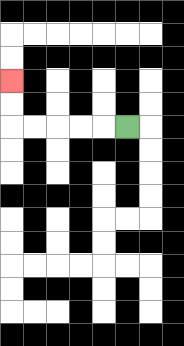{'start': '[5, 5]', 'end': '[0, 3]', 'path_directions': 'L,L,L,L,L,U,U', 'path_coordinates': '[[5, 5], [4, 5], [3, 5], [2, 5], [1, 5], [0, 5], [0, 4], [0, 3]]'}